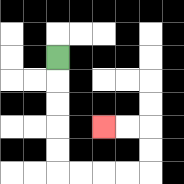{'start': '[2, 2]', 'end': '[4, 5]', 'path_directions': 'D,D,D,D,D,R,R,R,R,U,U,L,L', 'path_coordinates': '[[2, 2], [2, 3], [2, 4], [2, 5], [2, 6], [2, 7], [3, 7], [4, 7], [5, 7], [6, 7], [6, 6], [6, 5], [5, 5], [4, 5]]'}